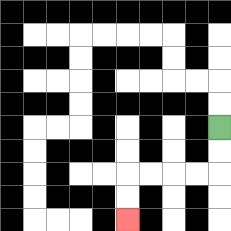{'start': '[9, 5]', 'end': '[5, 9]', 'path_directions': 'D,D,L,L,L,L,D,D', 'path_coordinates': '[[9, 5], [9, 6], [9, 7], [8, 7], [7, 7], [6, 7], [5, 7], [5, 8], [5, 9]]'}